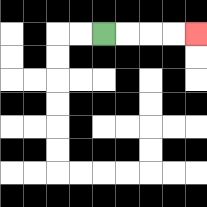{'start': '[4, 1]', 'end': '[8, 1]', 'path_directions': 'R,R,R,R', 'path_coordinates': '[[4, 1], [5, 1], [6, 1], [7, 1], [8, 1]]'}